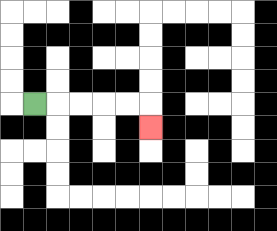{'start': '[1, 4]', 'end': '[6, 5]', 'path_directions': 'R,R,R,R,R,D', 'path_coordinates': '[[1, 4], [2, 4], [3, 4], [4, 4], [5, 4], [6, 4], [6, 5]]'}